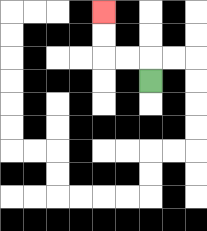{'start': '[6, 3]', 'end': '[4, 0]', 'path_directions': 'U,L,L,U,U', 'path_coordinates': '[[6, 3], [6, 2], [5, 2], [4, 2], [4, 1], [4, 0]]'}